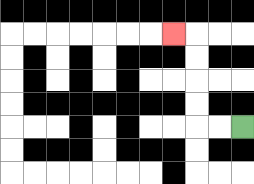{'start': '[10, 5]', 'end': '[7, 1]', 'path_directions': 'L,L,U,U,U,U,L', 'path_coordinates': '[[10, 5], [9, 5], [8, 5], [8, 4], [8, 3], [8, 2], [8, 1], [7, 1]]'}